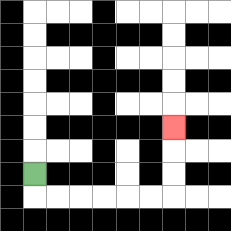{'start': '[1, 7]', 'end': '[7, 5]', 'path_directions': 'D,R,R,R,R,R,R,U,U,U', 'path_coordinates': '[[1, 7], [1, 8], [2, 8], [3, 8], [4, 8], [5, 8], [6, 8], [7, 8], [7, 7], [7, 6], [7, 5]]'}